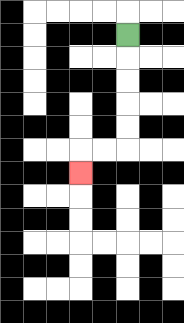{'start': '[5, 1]', 'end': '[3, 7]', 'path_directions': 'D,D,D,D,D,L,L,D', 'path_coordinates': '[[5, 1], [5, 2], [5, 3], [5, 4], [5, 5], [5, 6], [4, 6], [3, 6], [3, 7]]'}